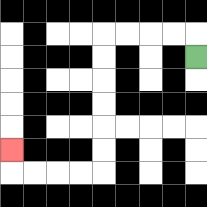{'start': '[8, 2]', 'end': '[0, 6]', 'path_directions': 'U,L,L,L,L,D,D,D,D,D,D,L,L,L,L,U', 'path_coordinates': '[[8, 2], [8, 1], [7, 1], [6, 1], [5, 1], [4, 1], [4, 2], [4, 3], [4, 4], [4, 5], [4, 6], [4, 7], [3, 7], [2, 7], [1, 7], [0, 7], [0, 6]]'}